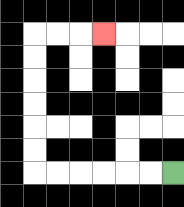{'start': '[7, 7]', 'end': '[4, 1]', 'path_directions': 'L,L,L,L,L,L,U,U,U,U,U,U,R,R,R', 'path_coordinates': '[[7, 7], [6, 7], [5, 7], [4, 7], [3, 7], [2, 7], [1, 7], [1, 6], [1, 5], [1, 4], [1, 3], [1, 2], [1, 1], [2, 1], [3, 1], [4, 1]]'}